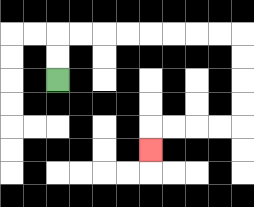{'start': '[2, 3]', 'end': '[6, 6]', 'path_directions': 'U,U,R,R,R,R,R,R,R,R,D,D,D,D,L,L,L,L,D', 'path_coordinates': '[[2, 3], [2, 2], [2, 1], [3, 1], [4, 1], [5, 1], [6, 1], [7, 1], [8, 1], [9, 1], [10, 1], [10, 2], [10, 3], [10, 4], [10, 5], [9, 5], [8, 5], [7, 5], [6, 5], [6, 6]]'}